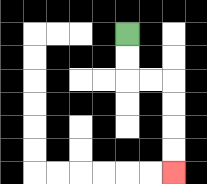{'start': '[5, 1]', 'end': '[7, 7]', 'path_directions': 'D,D,R,R,D,D,D,D', 'path_coordinates': '[[5, 1], [5, 2], [5, 3], [6, 3], [7, 3], [7, 4], [7, 5], [7, 6], [7, 7]]'}